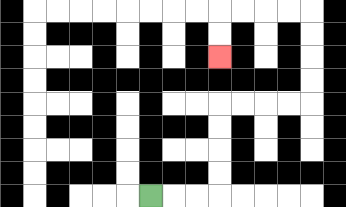{'start': '[6, 8]', 'end': '[9, 2]', 'path_directions': 'R,R,R,U,U,U,U,R,R,R,R,U,U,U,U,L,L,L,L,D,D', 'path_coordinates': '[[6, 8], [7, 8], [8, 8], [9, 8], [9, 7], [9, 6], [9, 5], [9, 4], [10, 4], [11, 4], [12, 4], [13, 4], [13, 3], [13, 2], [13, 1], [13, 0], [12, 0], [11, 0], [10, 0], [9, 0], [9, 1], [9, 2]]'}